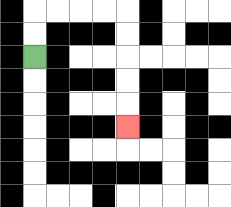{'start': '[1, 2]', 'end': '[5, 5]', 'path_directions': 'U,U,R,R,R,R,D,D,D,D,D', 'path_coordinates': '[[1, 2], [1, 1], [1, 0], [2, 0], [3, 0], [4, 0], [5, 0], [5, 1], [5, 2], [5, 3], [5, 4], [5, 5]]'}